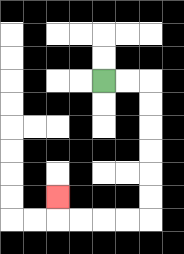{'start': '[4, 3]', 'end': '[2, 8]', 'path_directions': 'R,R,D,D,D,D,D,D,L,L,L,L,U', 'path_coordinates': '[[4, 3], [5, 3], [6, 3], [6, 4], [6, 5], [6, 6], [6, 7], [6, 8], [6, 9], [5, 9], [4, 9], [3, 9], [2, 9], [2, 8]]'}